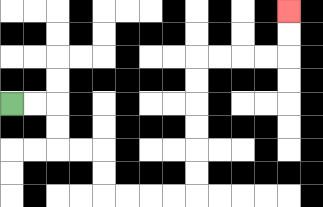{'start': '[0, 4]', 'end': '[12, 0]', 'path_directions': 'R,R,D,D,R,R,D,D,R,R,R,R,U,U,U,U,U,U,R,R,R,R,U,U', 'path_coordinates': '[[0, 4], [1, 4], [2, 4], [2, 5], [2, 6], [3, 6], [4, 6], [4, 7], [4, 8], [5, 8], [6, 8], [7, 8], [8, 8], [8, 7], [8, 6], [8, 5], [8, 4], [8, 3], [8, 2], [9, 2], [10, 2], [11, 2], [12, 2], [12, 1], [12, 0]]'}